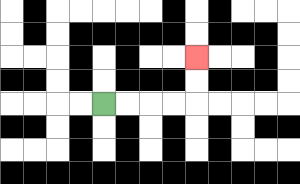{'start': '[4, 4]', 'end': '[8, 2]', 'path_directions': 'R,R,R,R,U,U', 'path_coordinates': '[[4, 4], [5, 4], [6, 4], [7, 4], [8, 4], [8, 3], [8, 2]]'}